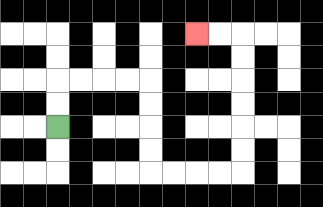{'start': '[2, 5]', 'end': '[8, 1]', 'path_directions': 'U,U,R,R,R,R,D,D,D,D,R,R,R,R,U,U,U,U,U,U,L,L', 'path_coordinates': '[[2, 5], [2, 4], [2, 3], [3, 3], [4, 3], [5, 3], [6, 3], [6, 4], [6, 5], [6, 6], [6, 7], [7, 7], [8, 7], [9, 7], [10, 7], [10, 6], [10, 5], [10, 4], [10, 3], [10, 2], [10, 1], [9, 1], [8, 1]]'}